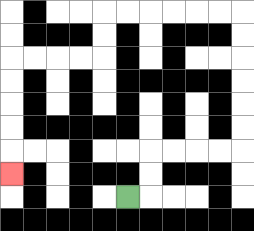{'start': '[5, 8]', 'end': '[0, 7]', 'path_directions': 'R,U,U,R,R,R,R,U,U,U,U,U,U,L,L,L,L,L,L,D,D,L,L,L,L,D,D,D,D,D', 'path_coordinates': '[[5, 8], [6, 8], [6, 7], [6, 6], [7, 6], [8, 6], [9, 6], [10, 6], [10, 5], [10, 4], [10, 3], [10, 2], [10, 1], [10, 0], [9, 0], [8, 0], [7, 0], [6, 0], [5, 0], [4, 0], [4, 1], [4, 2], [3, 2], [2, 2], [1, 2], [0, 2], [0, 3], [0, 4], [0, 5], [0, 6], [0, 7]]'}